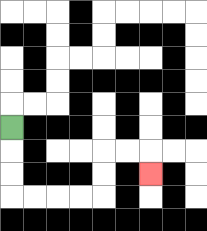{'start': '[0, 5]', 'end': '[6, 7]', 'path_directions': 'D,D,D,R,R,R,R,U,U,R,R,D', 'path_coordinates': '[[0, 5], [0, 6], [0, 7], [0, 8], [1, 8], [2, 8], [3, 8], [4, 8], [4, 7], [4, 6], [5, 6], [6, 6], [6, 7]]'}